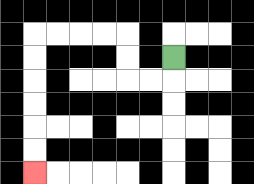{'start': '[7, 2]', 'end': '[1, 7]', 'path_directions': 'D,L,L,U,U,L,L,L,L,D,D,D,D,D,D', 'path_coordinates': '[[7, 2], [7, 3], [6, 3], [5, 3], [5, 2], [5, 1], [4, 1], [3, 1], [2, 1], [1, 1], [1, 2], [1, 3], [1, 4], [1, 5], [1, 6], [1, 7]]'}